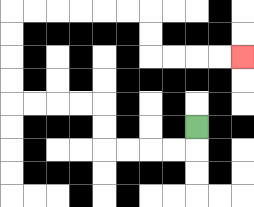{'start': '[8, 5]', 'end': '[10, 2]', 'path_directions': 'D,L,L,L,L,U,U,L,L,L,L,U,U,U,U,R,R,R,R,R,R,D,D,R,R,R,R', 'path_coordinates': '[[8, 5], [8, 6], [7, 6], [6, 6], [5, 6], [4, 6], [4, 5], [4, 4], [3, 4], [2, 4], [1, 4], [0, 4], [0, 3], [0, 2], [0, 1], [0, 0], [1, 0], [2, 0], [3, 0], [4, 0], [5, 0], [6, 0], [6, 1], [6, 2], [7, 2], [8, 2], [9, 2], [10, 2]]'}